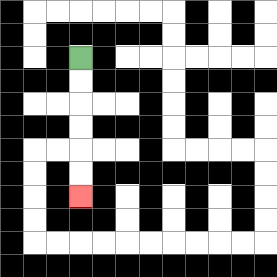{'start': '[3, 2]', 'end': '[3, 8]', 'path_directions': 'D,D,D,D,D,D', 'path_coordinates': '[[3, 2], [3, 3], [3, 4], [3, 5], [3, 6], [3, 7], [3, 8]]'}